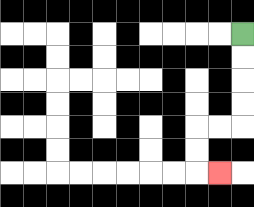{'start': '[10, 1]', 'end': '[9, 7]', 'path_directions': 'D,D,D,D,L,L,D,D,R', 'path_coordinates': '[[10, 1], [10, 2], [10, 3], [10, 4], [10, 5], [9, 5], [8, 5], [8, 6], [8, 7], [9, 7]]'}